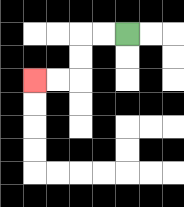{'start': '[5, 1]', 'end': '[1, 3]', 'path_directions': 'L,L,D,D,L,L', 'path_coordinates': '[[5, 1], [4, 1], [3, 1], [3, 2], [3, 3], [2, 3], [1, 3]]'}